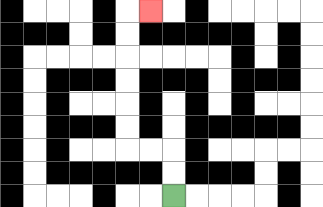{'start': '[7, 8]', 'end': '[6, 0]', 'path_directions': 'U,U,L,L,U,U,U,U,U,U,R', 'path_coordinates': '[[7, 8], [7, 7], [7, 6], [6, 6], [5, 6], [5, 5], [5, 4], [5, 3], [5, 2], [5, 1], [5, 0], [6, 0]]'}